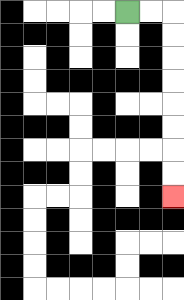{'start': '[5, 0]', 'end': '[7, 8]', 'path_directions': 'R,R,D,D,D,D,D,D,D,D', 'path_coordinates': '[[5, 0], [6, 0], [7, 0], [7, 1], [7, 2], [7, 3], [7, 4], [7, 5], [7, 6], [7, 7], [7, 8]]'}